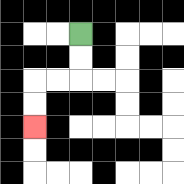{'start': '[3, 1]', 'end': '[1, 5]', 'path_directions': 'D,D,L,L,D,D', 'path_coordinates': '[[3, 1], [3, 2], [3, 3], [2, 3], [1, 3], [1, 4], [1, 5]]'}